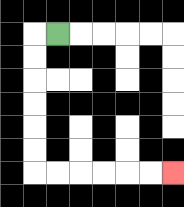{'start': '[2, 1]', 'end': '[7, 7]', 'path_directions': 'L,D,D,D,D,D,D,R,R,R,R,R,R', 'path_coordinates': '[[2, 1], [1, 1], [1, 2], [1, 3], [1, 4], [1, 5], [1, 6], [1, 7], [2, 7], [3, 7], [4, 7], [5, 7], [6, 7], [7, 7]]'}